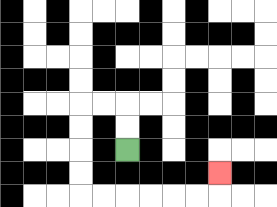{'start': '[5, 6]', 'end': '[9, 7]', 'path_directions': 'U,U,L,L,D,D,D,D,R,R,R,R,R,R,U', 'path_coordinates': '[[5, 6], [5, 5], [5, 4], [4, 4], [3, 4], [3, 5], [3, 6], [3, 7], [3, 8], [4, 8], [5, 8], [6, 8], [7, 8], [8, 8], [9, 8], [9, 7]]'}